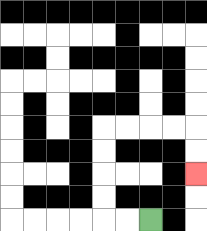{'start': '[6, 9]', 'end': '[8, 7]', 'path_directions': 'L,L,U,U,U,U,R,R,R,R,D,D', 'path_coordinates': '[[6, 9], [5, 9], [4, 9], [4, 8], [4, 7], [4, 6], [4, 5], [5, 5], [6, 5], [7, 5], [8, 5], [8, 6], [8, 7]]'}